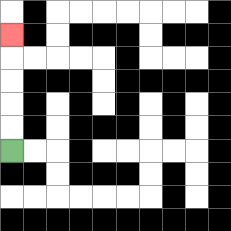{'start': '[0, 6]', 'end': '[0, 1]', 'path_directions': 'U,U,U,U,U', 'path_coordinates': '[[0, 6], [0, 5], [0, 4], [0, 3], [0, 2], [0, 1]]'}